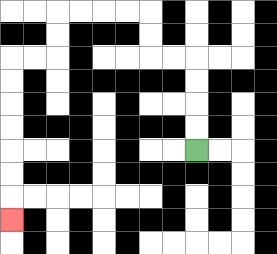{'start': '[8, 6]', 'end': '[0, 9]', 'path_directions': 'U,U,U,U,L,L,U,U,L,L,L,L,D,D,L,L,D,D,D,D,D,D,D', 'path_coordinates': '[[8, 6], [8, 5], [8, 4], [8, 3], [8, 2], [7, 2], [6, 2], [6, 1], [6, 0], [5, 0], [4, 0], [3, 0], [2, 0], [2, 1], [2, 2], [1, 2], [0, 2], [0, 3], [0, 4], [0, 5], [0, 6], [0, 7], [0, 8], [0, 9]]'}